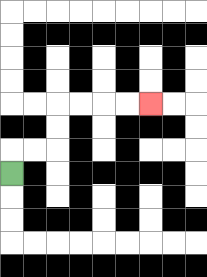{'start': '[0, 7]', 'end': '[6, 4]', 'path_directions': 'U,R,R,U,U,R,R,R,R', 'path_coordinates': '[[0, 7], [0, 6], [1, 6], [2, 6], [2, 5], [2, 4], [3, 4], [4, 4], [5, 4], [6, 4]]'}